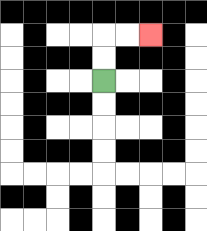{'start': '[4, 3]', 'end': '[6, 1]', 'path_directions': 'U,U,R,R', 'path_coordinates': '[[4, 3], [4, 2], [4, 1], [5, 1], [6, 1]]'}